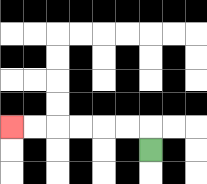{'start': '[6, 6]', 'end': '[0, 5]', 'path_directions': 'U,L,L,L,L,L,L', 'path_coordinates': '[[6, 6], [6, 5], [5, 5], [4, 5], [3, 5], [2, 5], [1, 5], [0, 5]]'}